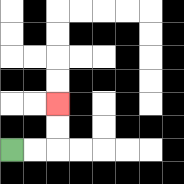{'start': '[0, 6]', 'end': '[2, 4]', 'path_directions': 'R,R,U,U', 'path_coordinates': '[[0, 6], [1, 6], [2, 6], [2, 5], [2, 4]]'}